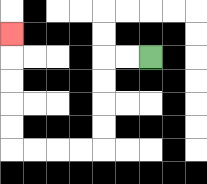{'start': '[6, 2]', 'end': '[0, 1]', 'path_directions': 'L,L,D,D,D,D,L,L,L,L,U,U,U,U,U', 'path_coordinates': '[[6, 2], [5, 2], [4, 2], [4, 3], [4, 4], [4, 5], [4, 6], [3, 6], [2, 6], [1, 6], [0, 6], [0, 5], [0, 4], [0, 3], [0, 2], [0, 1]]'}